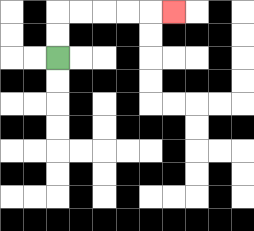{'start': '[2, 2]', 'end': '[7, 0]', 'path_directions': 'U,U,R,R,R,R,R', 'path_coordinates': '[[2, 2], [2, 1], [2, 0], [3, 0], [4, 0], [5, 0], [6, 0], [7, 0]]'}